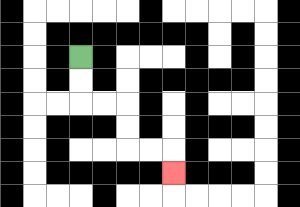{'start': '[3, 2]', 'end': '[7, 7]', 'path_directions': 'D,D,R,R,D,D,R,R,D', 'path_coordinates': '[[3, 2], [3, 3], [3, 4], [4, 4], [5, 4], [5, 5], [5, 6], [6, 6], [7, 6], [7, 7]]'}